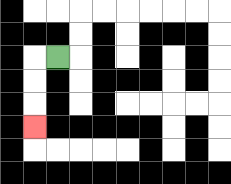{'start': '[2, 2]', 'end': '[1, 5]', 'path_directions': 'L,D,D,D', 'path_coordinates': '[[2, 2], [1, 2], [1, 3], [1, 4], [1, 5]]'}